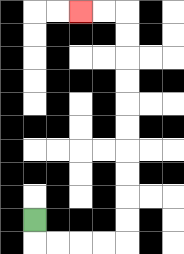{'start': '[1, 9]', 'end': '[3, 0]', 'path_directions': 'D,R,R,R,R,U,U,U,U,U,U,U,U,U,U,L,L', 'path_coordinates': '[[1, 9], [1, 10], [2, 10], [3, 10], [4, 10], [5, 10], [5, 9], [5, 8], [5, 7], [5, 6], [5, 5], [5, 4], [5, 3], [5, 2], [5, 1], [5, 0], [4, 0], [3, 0]]'}